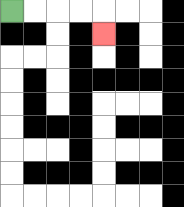{'start': '[0, 0]', 'end': '[4, 1]', 'path_directions': 'R,R,R,R,D', 'path_coordinates': '[[0, 0], [1, 0], [2, 0], [3, 0], [4, 0], [4, 1]]'}